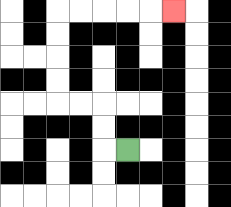{'start': '[5, 6]', 'end': '[7, 0]', 'path_directions': 'L,U,U,L,L,U,U,U,U,R,R,R,R,R', 'path_coordinates': '[[5, 6], [4, 6], [4, 5], [4, 4], [3, 4], [2, 4], [2, 3], [2, 2], [2, 1], [2, 0], [3, 0], [4, 0], [5, 0], [6, 0], [7, 0]]'}